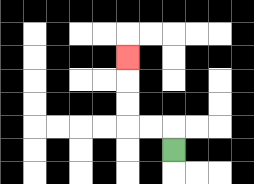{'start': '[7, 6]', 'end': '[5, 2]', 'path_directions': 'U,L,L,U,U,U', 'path_coordinates': '[[7, 6], [7, 5], [6, 5], [5, 5], [5, 4], [5, 3], [5, 2]]'}